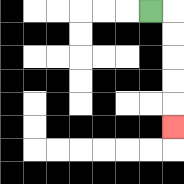{'start': '[6, 0]', 'end': '[7, 5]', 'path_directions': 'R,D,D,D,D,D', 'path_coordinates': '[[6, 0], [7, 0], [7, 1], [7, 2], [7, 3], [7, 4], [7, 5]]'}